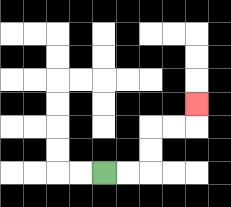{'start': '[4, 7]', 'end': '[8, 4]', 'path_directions': 'R,R,U,U,R,R,U', 'path_coordinates': '[[4, 7], [5, 7], [6, 7], [6, 6], [6, 5], [7, 5], [8, 5], [8, 4]]'}